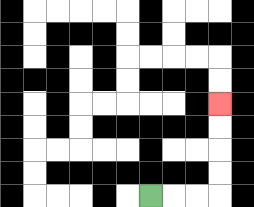{'start': '[6, 8]', 'end': '[9, 4]', 'path_directions': 'R,R,R,U,U,U,U', 'path_coordinates': '[[6, 8], [7, 8], [8, 8], [9, 8], [9, 7], [9, 6], [9, 5], [9, 4]]'}